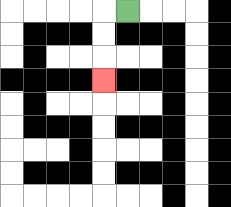{'start': '[5, 0]', 'end': '[4, 3]', 'path_directions': 'L,D,D,D', 'path_coordinates': '[[5, 0], [4, 0], [4, 1], [4, 2], [4, 3]]'}